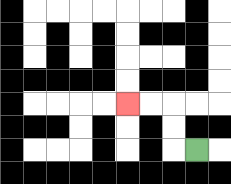{'start': '[8, 6]', 'end': '[5, 4]', 'path_directions': 'L,U,U,L,L', 'path_coordinates': '[[8, 6], [7, 6], [7, 5], [7, 4], [6, 4], [5, 4]]'}